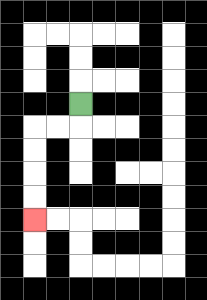{'start': '[3, 4]', 'end': '[1, 9]', 'path_directions': 'D,L,L,D,D,D,D', 'path_coordinates': '[[3, 4], [3, 5], [2, 5], [1, 5], [1, 6], [1, 7], [1, 8], [1, 9]]'}